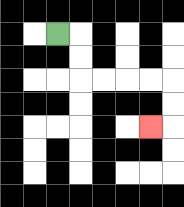{'start': '[2, 1]', 'end': '[6, 5]', 'path_directions': 'R,D,D,R,R,R,R,D,D,L', 'path_coordinates': '[[2, 1], [3, 1], [3, 2], [3, 3], [4, 3], [5, 3], [6, 3], [7, 3], [7, 4], [7, 5], [6, 5]]'}